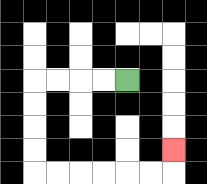{'start': '[5, 3]', 'end': '[7, 6]', 'path_directions': 'L,L,L,L,D,D,D,D,R,R,R,R,R,R,U', 'path_coordinates': '[[5, 3], [4, 3], [3, 3], [2, 3], [1, 3], [1, 4], [1, 5], [1, 6], [1, 7], [2, 7], [3, 7], [4, 7], [5, 7], [6, 7], [7, 7], [7, 6]]'}